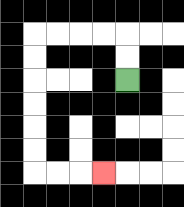{'start': '[5, 3]', 'end': '[4, 7]', 'path_directions': 'U,U,L,L,L,L,D,D,D,D,D,D,R,R,R', 'path_coordinates': '[[5, 3], [5, 2], [5, 1], [4, 1], [3, 1], [2, 1], [1, 1], [1, 2], [1, 3], [1, 4], [1, 5], [1, 6], [1, 7], [2, 7], [3, 7], [4, 7]]'}